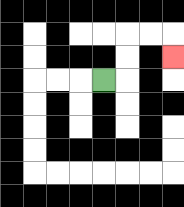{'start': '[4, 3]', 'end': '[7, 2]', 'path_directions': 'R,U,U,R,R,D', 'path_coordinates': '[[4, 3], [5, 3], [5, 2], [5, 1], [6, 1], [7, 1], [7, 2]]'}